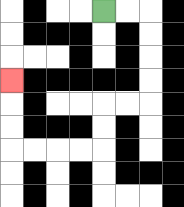{'start': '[4, 0]', 'end': '[0, 3]', 'path_directions': 'R,R,D,D,D,D,L,L,D,D,L,L,L,L,U,U,U', 'path_coordinates': '[[4, 0], [5, 0], [6, 0], [6, 1], [6, 2], [6, 3], [6, 4], [5, 4], [4, 4], [4, 5], [4, 6], [3, 6], [2, 6], [1, 6], [0, 6], [0, 5], [0, 4], [0, 3]]'}